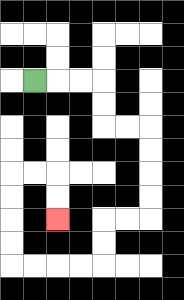{'start': '[1, 3]', 'end': '[2, 9]', 'path_directions': 'R,R,R,D,D,R,R,D,D,D,D,L,L,D,D,L,L,L,L,U,U,U,U,R,R,D,D', 'path_coordinates': '[[1, 3], [2, 3], [3, 3], [4, 3], [4, 4], [4, 5], [5, 5], [6, 5], [6, 6], [6, 7], [6, 8], [6, 9], [5, 9], [4, 9], [4, 10], [4, 11], [3, 11], [2, 11], [1, 11], [0, 11], [0, 10], [0, 9], [0, 8], [0, 7], [1, 7], [2, 7], [2, 8], [2, 9]]'}